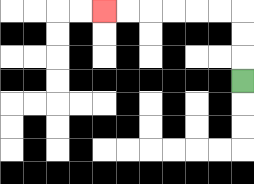{'start': '[10, 3]', 'end': '[4, 0]', 'path_directions': 'U,U,U,L,L,L,L,L,L', 'path_coordinates': '[[10, 3], [10, 2], [10, 1], [10, 0], [9, 0], [8, 0], [7, 0], [6, 0], [5, 0], [4, 0]]'}